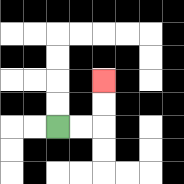{'start': '[2, 5]', 'end': '[4, 3]', 'path_directions': 'R,R,U,U', 'path_coordinates': '[[2, 5], [3, 5], [4, 5], [4, 4], [4, 3]]'}